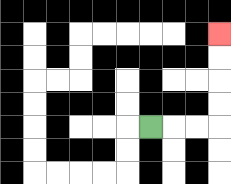{'start': '[6, 5]', 'end': '[9, 1]', 'path_directions': 'R,R,R,U,U,U,U', 'path_coordinates': '[[6, 5], [7, 5], [8, 5], [9, 5], [9, 4], [9, 3], [9, 2], [9, 1]]'}